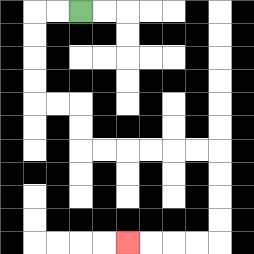{'start': '[3, 0]', 'end': '[5, 10]', 'path_directions': 'L,L,D,D,D,D,R,R,D,D,R,R,R,R,R,R,D,D,D,D,L,L,L,L', 'path_coordinates': '[[3, 0], [2, 0], [1, 0], [1, 1], [1, 2], [1, 3], [1, 4], [2, 4], [3, 4], [3, 5], [3, 6], [4, 6], [5, 6], [6, 6], [7, 6], [8, 6], [9, 6], [9, 7], [9, 8], [9, 9], [9, 10], [8, 10], [7, 10], [6, 10], [5, 10]]'}